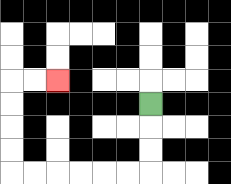{'start': '[6, 4]', 'end': '[2, 3]', 'path_directions': 'D,D,D,L,L,L,L,L,L,U,U,U,U,R,R', 'path_coordinates': '[[6, 4], [6, 5], [6, 6], [6, 7], [5, 7], [4, 7], [3, 7], [2, 7], [1, 7], [0, 7], [0, 6], [0, 5], [0, 4], [0, 3], [1, 3], [2, 3]]'}